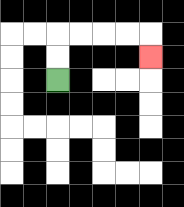{'start': '[2, 3]', 'end': '[6, 2]', 'path_directions': 'U,U,R,R,R,R,D', 'path_coordinates': '[[2, 3], [2, 2], [2, 1], [3, 1], [4, 1], [5, 1], [6, 1], [6, 2]]'}